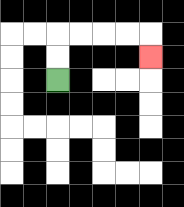{'start': '[2, 3]', 'end': '[6, 2]', 'path_directions': 'U,U,R,R,R,R,D', 'path_coordinates': '[[2, 3], [2, 2], [2, 1], [3, 1], [4, 1], [5, 1], [6, 1], [6, 2]]'}